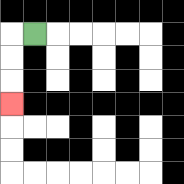{'start': '[1, 1]', 'end': '[0, 4]', 'path_directions': 'L,D,D,D', 'path_coordinates': '[[1, 1], [0, 1], [0, 2], [0, 3], [0, 4]]'}